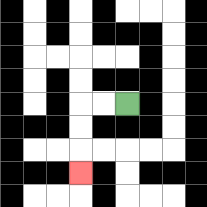{'start': '[5, 4]', 'end': '[3, 7]', 'path_directions': 'L,L,D,D,D', 'path_coordinates': '[[5, 4], [4, 4], [3, 4], [3, 5], [3, 6], [3, 7]]'}